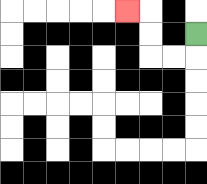{'start': '[8, 1]', 'end': '[5, 0]', 'path_directions': 'D,L,L,U,U,L', 'path_coordinates': '[[8, 1], [8, 2], [7, 2], [6, 2], [6, 1], [6, 0], [5, 0]]'}